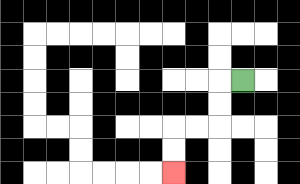{'start': '[10, 3]', 'end': '[7, 7]', 'path_directions': 'L,D,D,L,L,D,D', 'path_coordinates': '[[10, 3], [9, 3], [9, 4], [9, 5], [8, 5], [7, 5], [7, 6], [7, 7]]'}